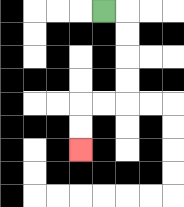{'start': '[4, 0]', 'end': '[3, 6]', 'path_directions': 'R,D,D,D,D,L,L,D,D', 'path_coordinates': '[[4, 0], [5, 0], [5, 1], [5, 2], [5, 3], [5, 4], [4, 4], [3, 4], [3, 5], [3, 6]]'}